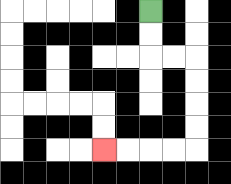{'start': '[6, 0]', 'end': '[4, 6]', 'path_directions': 'D,D,R,R,D,D,D,D,L,L,L,L', 'path_coordinates': '[[6, 0], [6, 1], [6, 2], [7, 2], [8, 2], [8, 3], [8, 4], [8, 5], [8, 6], [7, 6], [6, 6], [5, 6], [4, 6]]'}